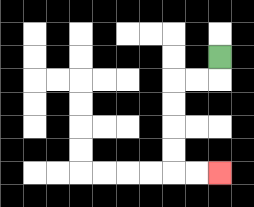{'start': '[9, 2]', 'end': '[9, 7]', 'path_directions': 'D,L,L,D,D,D,D,R,R', 'path_coordinates': '[[9, 2], [9, 3], [8, 3], [7, 3], [7, 4], [7, 5], [7, 6], [7, 7], [8, 7], [9, 7]]'}